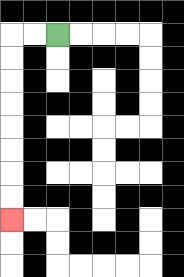{'start': '[2, 1]', 'end': '[0, 9]', 'path_directions': 'L,L,D,D,D,D,D,D,D,D', 'path_coordinates': '[[2, 1], [1, 1], [0, 1], [0, 2], [0, 3], [0, 4], [0, 5], [0, 6], [0, 7], [0, 8], [0, 9]]'}